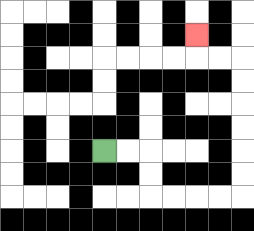{'start': '[4, 6]', 'end': '[8, 1]', 'path_directions': 'R,R,D,D,R,R,R,R,U,U,U,U,U,U,L,L,U', 'path_coordinates': '[[4, 6], [5, 6], [6, 6], [6, 7], [6, 8], [7, 8], [8, 8], [9, 8], [10, 8], [10, 7], [10, 6], [10, 5], [10, 4], [10, 3], [10, 2], [9, 2], [8, 2], [8, 1]]'}